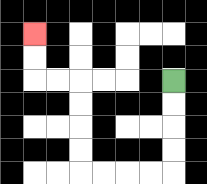{'start': '[7, 3]', 'end': '[1, 1]', 'path_directions': 'D,D,D,D,L,L,L,L,U,U,U,U,L,L,U,U', 'path_coordinates': '[[7, 3], [7, 4], [7, 5], [7, 6], [7, 7], [6, 7], [5, 7], [4, 7], [3, 7], [3, 6], [3, 5], [3, 4], [3, 3], [2, 3], [1, 3], [1, 2], [1, 1]]'}